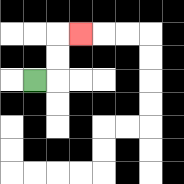{'start': '[1, 3]', 'end': '[3, 1]', 'path_directions': 'R,U,U,R', 'path_coordinates': '[[1, 3], [2, 3], [2, 2], [2, 1], [3, 1]]'}